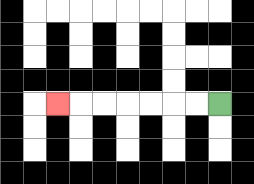{'start': '[9, 4]', 'end': '[2, 4]', 'path_directions': 'L,L,L,L,L,L,L', 'path_coordinates': '[[9, 4], [8, 4], [7, 4], [6, 4], [5, 4], [4, 4], [3, 4], [2, 4]]'}